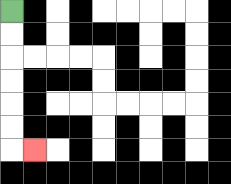{'start': '[0, 0]', 'end': '[1, 6]', 'path_directions': 'D,D,D,D,D,D,R', 'path_coordinates': '[[0, 0], [0, 1], [0, 2], [0, 3], [0, 4], [0, 5], [0, 6], [1, 6]]'}